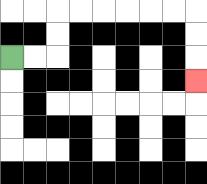{'start': '[0, 2]', 'end': '[8, 3]', 'path_directions': 'R,R,U,U,R,R,R,R,R,R,D,D,D', 'path_coordinates': '[[0, 2], [1, 2], [2, 2], [2, 1], [2, 0], [3, 0], [4, 0], [5, 0], [6, 0], [7, 0], [8, 0], [8, 1], [8, 2], [8, 3]]'}